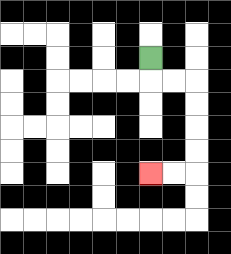{'start': '[6, 2]', 'end': '[6, 7]', 'path_directions': 'D,R,R,D,D,D,D,L,L', 'path_coordinates': '[[6, 2], [6, 3], [7, 3], [8, 3], [8, 4], [8, 5], [8, 6], [8, 7], [7, 7], [6, 7]]'}